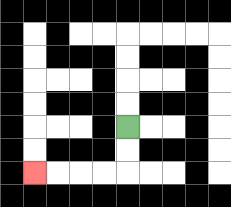{'start': '[5, 5]', 'end': '[1, 7]', 'path_directions': 'D,D,L,L,L,L', 'path_coordinates': '[[5, 5], [5, 6], [5, 7], [4, 7], [3, 7], [2, 7], [1, 7]]'}